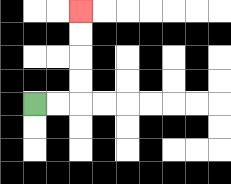{'start': '[1, 4]', 'end': '[3, 0]', 'path_directions': 'R,R,U,U,U,U', 'path_coordinates': '[[1, 4], [2, 4], [3, 4], [3, 3], [3, 2], [3, 1], [3, 0]]'}